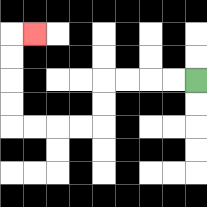{'start': '[8, 3]', 'end': '[1, 1]', 'path_directions': 'L,L,L,L,D,D,L,L,L,L,U,U,U,U,R', 'path_coordinates': '[[8, 3], [7, 3], [6, 3], [5, 3], [4, 3], [4, 4], [4, 5], [3, 5], [2, 5], [1, 5], [0, 5], [0, 4], [0, 3], [0, 2], [0, 1], [1, 1]]'}